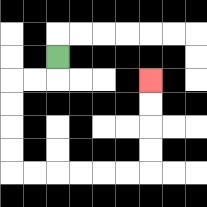{'start': '[2, 2]', 'end': '[6, 3]', 'path_directions': 'D,L,L,D,D,D,D,R,R,R,R,R,R,U,U,U,U', 'path_coordinates': '[[2, 2], [2, 3], [1, 3], [0, 3], [0, 4], [0, 5], [0, 6], [0, 7], [1, 7], [2, 7], [3, 7], [4, 7], [5, 7], [6, 7], [6, 6], [6, 5], [6, 4], [6, 3]]'}